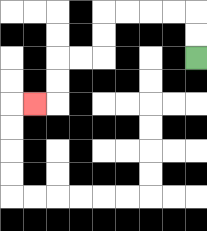{'start': '[8, 2]', 'end': '[1, 4]', 'path_directions': 'U,U,L,L,L,L,D,D,L,L,D,D,L', 'path_coordinates': '[[8, 2], [8, 1], [8, 0], [7, 0], [6, 0], [5, 0], [4, 0], [4, 1], [4, 2], [3, 2], [2, 2], [2, 3], [2, 4], [1, 4]]'}